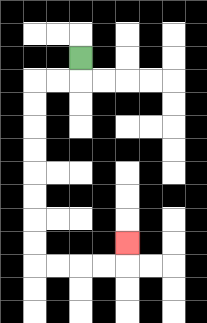{'start': '[3, 2]', 'end': '[5, 10]', 'path_directions': 'D,L,L,D,D,D,D,D,D,D,D,R,R,R,R,U', 'path_coordinates': '[[3, 2], [3, 3], [2, 3], [1, 3], [1, 4], [1, 5], [1, 6], [1, 7], [1, 8], [1, 9], [1, 10], [1, 11], [2, 11], [3, 11], [4, 11], [5, 11], [5, 10]]'}